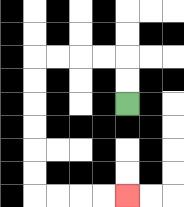{'start': '[5, 4]', 'end': '[5, 8]', 'path_directions': 'U,U,L,L,L,L,D,D,D,D,D,D,R,R,R,R', 'path_coordinates': '[[5, 4], [5, 3], [5, 2], [4, 2], [3, 2], [2, 2], [1, 2], [1, 3], [1, 4], [1, 5], [1, 6], [1, 7], [1, 8], [2, 8], [3, 8], [4, 8], [5, 8]]'}